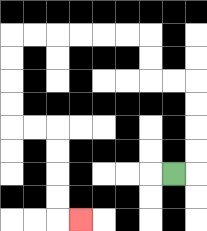{'start': '[7, 7]', 'end': '[3, 9]', 'path_directions': 'R,U,U,U,U,L,L,U,U,L,L,L,L,L,L,D,D,D,D,R,R,D,D,D,D,R', 'path_coordinates': '[[7, 7], [8, 7], [8, 6], [8, 5], [8, 4], [8, 3], [7, 3], [6, 3], [6, 2], [6, 1], [5, 1], [4, 1], [3, 1], [2, 1], [1, 1], [0, 1], [0, 2], [0, 3], [0, 4], [0, 5], [1, 5], [2, 5], [2, 6], [2, 7], [2, 8], [2, 9], [3, 9]]'}